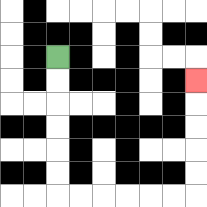{'start': '[2, 2]', 'end': '[8, 3]', 'path_directions': 'D,D,D,D,D,D,R,R,R,R,R,R,U,U,U,U,U', 'path_coordinates': '[[2, 2], [2, 3], [2, 4], [2, 5], [2, 6], [2, 7], [2, 8], [3, 8], [4, 8], [5, 8], [6, 8], [7, 8], [8, 8], [8, 7], [8, 6], [8, 5], [8, 4], [8, 3]]'}